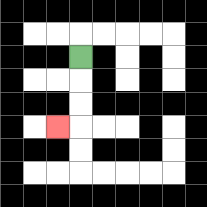{'start': '[3, 2]', 'end': '[2, 5]', 'path_directions': 'D,D,D,L', 'path_coordinates': '[[3, 2], [3, 3], [3, 4], [3, 5], [2, 5]]'}